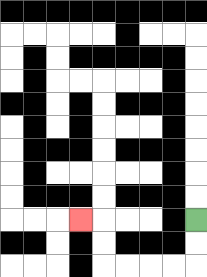{'start': '[8, 9]', 'end': '[3, 9]', 'path_directions': 'D,D,L,L,L,L,U,U,L', 'path_coordinates': '[[8, 9], [8, 10], [8, 11], [7, 11], [6, 11], [5, 11], [4, 11], [4, 10], [4, 9], [3, 9]]'}